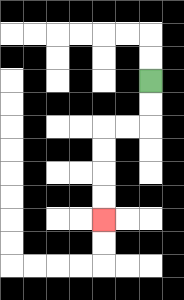{'start': '[6, 3]', 'end': '[4, 9]', 'path_directions': 'D,D,L,L,D,D,D,D', 'path_coordinates': '[[6, 3], [6, 4], [6, 5], [5, 5], [4, 5], [4, 6], [4, 7], [4, 8], [4, 9]]'}